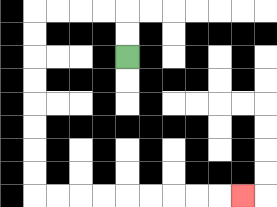{'start': '[5, 2]', 'end': '[10, 8]', 'path_directions': 'U,U,L,L,L,L,D,D,D,D,D,D,D,D,R,R,R,R,R,R,R,R,R', 'path_coordinates': '[[5, 2], [5, 1], [5, 0], [4, 0], [3, 0], [2, 0], [1, 0], [1, 1], [1, 2], [1, 3], [1, 4], [1, 5], [1, 6], [1, 7], [1, 8], [2, 8], [3, 8], [4, 8], [5, 8], [6, 8], [7, 8], [8, 8], [9, 8], [10, 8]]'}